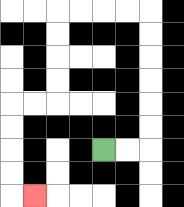{'start': '[4, 6]', 'end': '[1, 8]', 'path_directions': 'R,R,U,U,U,U,U,U,L,L,L,L,D,D,D,D,L,L,D,D,D,D,R', 'path_coordinates': '[[4, 6], [5, 6], [6, 6], [6, 5], [6, 4], [6, 3], [6, 2], [6, 1], [6, 0], [5, 0], [4, 0], [3, 0], [2, 0], [2, 1], [2, 2], [2, 3], [2, 4], [1, 4], [0, 4], [0, 5], [0, 6], [0, 7], [0, 8], [1, 8]]'}